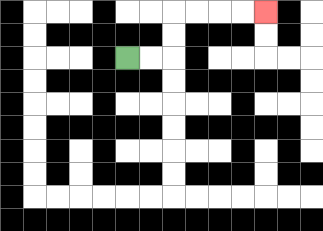{'start': '[5, 2]', 'end': '[11, 0]', 'path_directions': 'R,R,U,U,R,R,R,R', 'path_coordinates': '[[5, 2], [6, 2], [7, 2], [7, 1], [7, 0], [8, 0], [9, 0], [10, 0], [11, 0]]'}